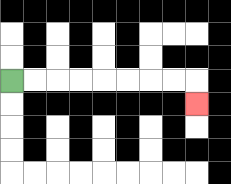{'start': '[0, 3]', 'end': '[8, 4]', 'path_directions': 'R,R,R,R,R,R,R,R,D', 'path_coordinates': '[[0, 3], [1, 3], [2, 3], [3, 3], [4, 3], [5, 3], [6, 3], [7, 3], [8, 3], [8, 4]]'}